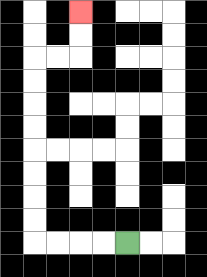{'start': '[5, 10]', 'end': '[3, 0]', 'path_directions': 'L,L,L,L,U,U,U,U,U,U,U,U,R,R,U,U', 'path_coordinates': '[[5, 10], [4, 10], [3, 10], [2, 10], [1, 10], [1, 9], [1, 8], [1, 7], [1, 6], [1, 5], [1, 4], [1, 3], [1, 2], [2, 2], [3, 2], [3, 1], [3, 0]]'}